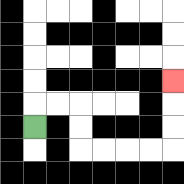{'start': '[1, 5]', 'end': '[7, 3]', 'path_directions': 'U,R,R,D,D,R,R,R,R,U,U,U', 'path_coordinates': '[[1, 5], [1, 4], [2, 4], [3, 4], [3, 5], [3, 6], [4, 6], [5, 6], [6, 6], [7, 6], [7, 5], [7, 4], [7, 3]]'}